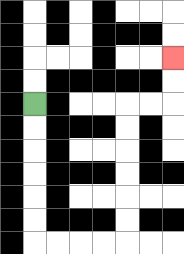{'start': '[1, 4]', 'end': '[7, 2]', 'path_directions': 'D,D,D,D,D,D,R,R,R,R,U,U,U,U,U,U,R,R,U,U', 'path_coordinates': '[[1, 4], [1, 5], [1, 6], [1, 7], [1, 8], [1, 9], [1, 10], [2, 10], [3, 10], [4, 10], [5, 10], [5, 9], [5, 8], [5, 7], [5, 6], [5, 5], [5, 4], [6, 4], [7, 4], [7, 3], [7, 2]]'}